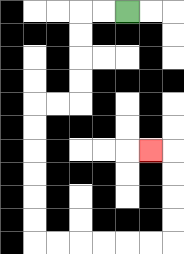{'start': '[5, 0]', 'end': '[6, 6]', 'path_directions': 'L,L,D,D,D,D,L,L,D,D,D,D,D,D,R,R,R,R,R,R,U,U,U,U,L', 'path_coordinates': '[[5, 0], [4, 0], [3, 0], [3, 1], [3, 2], [3, 3], [3, 4], [2, 4], [1, 4], [1, 5], [1, 6], [1, 7], [1, 8], [1, 9], [1, 10], [2, 10], [3, 10], [4, 10], [5, 10], [6, 10], [7, 10], [7, 9], [7, 8], [7, 7], [7, 6], [6, 6]]'}